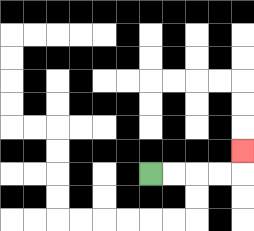{'start': '[6, 7]', 'end': '[10, 6]', 'path_directions': 'R,R,R,R,U', 'path_coordinates': '[[6, 7], [7, 7], [8, 7], [9, 7], [10, 7], [10, 6]]'}